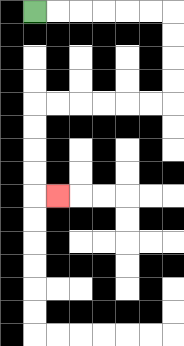{'start': '[1, 0]', 'end': '[2, 8]', 'path_directions': 'R,R,R,R,R,R,D,D,D,D,L,L,L,L,L,L,D,D,D,D,R', 'path_coordinates': '[[1, 0], [2, 0], [3, 0], [4, 0], [5, 0], [6, 0], [7, 0], [7, 1], [7, 2], [7, 3], [7, 4], [6, 4], [5, 4], [4, 4], [3, 4], [2, 4], [1, 4], [1, 5], [1, 6], [1, 7], [1, 8], [2, 8]]'}